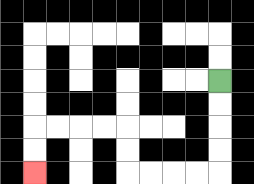{'start': '[9, 3]', 'end': '[1, 7]', 'path_directions': 'D,D,D,D,L,L,L,L,U,U,L,L,L,L,D,D', 'path_coordinates': '[[9, 3], [9, 4], [9, 5], [9, 6], [9, 7], [8, 7], [7, 7], [6, 7], [5, 7], [5, 6], [5, 5], [4, 5], [3, 5], [2, 5], [1, 5], [1, 6], [1, 7]]'}